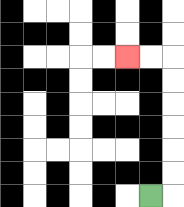{'start': '[6, 8]', 'end': '[5, 2]', 'path_directions': 'R,U,U,U,U,U,U,L,L', 'path_coordinates': '[[6, 8], [7, 8], [7, 7], [7, 6], [7, 5], [7, 4], [7, 3], [7, 2], [6, 2], [5, 2]]'}